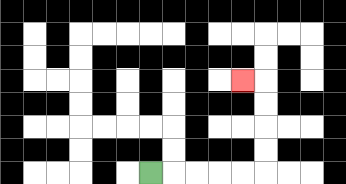{'start': '[6, 7]', 'end': '[10, 3]', 'path_directions': 'R,R,R,R,R,U,U,U,U,L', 'path_coordinates': '[[6, 7], [7, 7], [8, 7], [9, 7], [10, 7], [11, 7], [11, 6], [11, 5], [11, 4], [11, 3], [10, 3]]'}